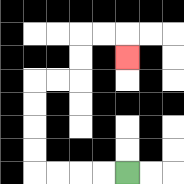{'start': '[5, 7]', 'end': '[5, 2]', 'path_directions': 'L,L,L,L,U,U,U,U,R,R,U,U,R,R,D', 'path_coordinates': '[[5, 7], [4, 7], [3, 7], [2, 7], [1, 7], [1, 6], [1, 5], [1, 4], [1, 3], [2, 3], [3, 3], [3, 2], [3, 1], [4, 1], [5, 1], [5, 2]]'}